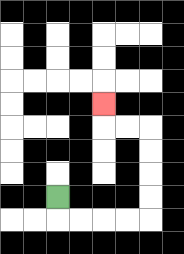{'start': '[2, 8]', 'end': '[4, 4]', 'path_directions': 'D,R,R,R,R,U,U,U,U,L,L,U', 'path_coordinates': '[[2, 8], [2, 9], [3, 9], [4, 9], [5, 9], [6, 9], [6, 8], [6, 7], [6, 6], [6, 5], [5, 5], [4, 5], [4, 4]]'}